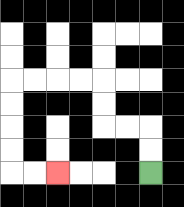{'start': '[6, 7]', 'end': '[2, 7]', 'path_directions': 'U,U,L,L,U,U,L,L,L,L,D,D,D,D,R,R', 'path_coordinates': '[[6, 7], [6, 6], [6, 5], [5, 5], [4, 5], [4, 4], [4, 3], [3, 3], [2, 3], [1, 3], [0, 3], [0, 4], [0, 5], [0, 6], [0, 7], [1, 7], [2, 7]]'}